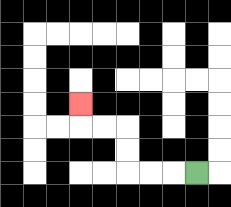{'start': '[8, 7]', 'end': '[3, 4]', 'path_directions': 'L,L,L,U,U,L,L,U', 'path_coordinates': '[[8, 7], [7, 7], [6, 7], [5, 7], [5, 6], [5, 5], [4, 5], [3, 5], [3, 4]]'}